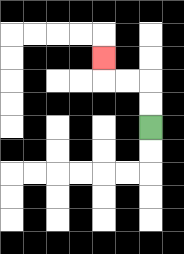{'start': '[6, 5]', 'end': '[4, 2]', 'path_directions': 'U,U,L,L,U', 'path_coordinates': '[[6, 5], [6, 4], [6, 3], [5, 3], [4, 3], [4, 2]]'}